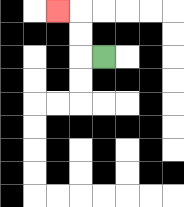{'start': '[4, 2]', 'end': '[2, 0]', 'path_directions': 'L,U,U,L', 'path_coordinates': '[[4, 2], [3, 2], [3, 1], [3, 0], [2, 0]]'}